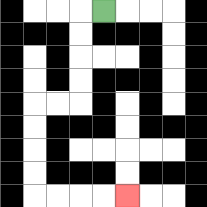{'start': '[4, 0]', 'end': '[5, 8]', 'path_directions': 'L,D,D,D,D,L,L,D,D,D,D,R,R,R,R', 'path_coordinates': '[[4, 0], [3, 0], [3, 1], [3, 2], [3, 3], [3, 4], [2, 4], [1, 4], [1, 5], [1, 6], [1, 7], [1, 8], [2, 8], [3, 8], [4, 8], [5, 8]]'}